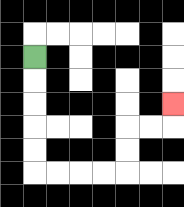{'start': '[1, 2]', 'end': '[7, 4]', 'path_directions': 'D,D,D,D,D,R,R,R,R,U,U,R,R,U', 'path_coordinates': '[[1, 2], [1, 3], [1, 4], [1, 5], [1, 6], [1, 7], [2, 7], [3, 7], [4, 7], [5, 7], [5, 6], [5, 5], [6, 5], [7, 5], [7, 4]]'}